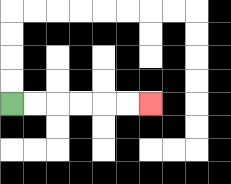{'start': '[0, 4]', 'end': '[6, 4]', 'path_directions': 'R,R,R,R,R,R', 'path_coordinates': '[[0, 4], [1, 4], [2, 4], [3, 4], [4, 4], [5, 4], [6, 4]]'}